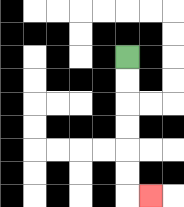{'start': '[5, 2]', 'end': '[6, 8]', 'path_directions': 'D,D,D,D,D,D,R', 'path_coordinates': '[[5, 2], [5, 3], [5, 4], [5, 5], [5, 6], [5, 7], [5, 8], [6, 8]]'}